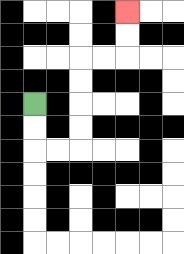{'start': '[1, 4]', 'end': '[5, 0]', 'path_directions': 'D,D,R,R,U,U,U,U,R,R,U,U', 'path_coordinates': '[[1, 4], [1, 5], [1, 6], [2, 6], [3, 6], [3, 5], [3, 4], [3, 3], [3, 2], [4, 2], [5, 2], [5, 1], [5, 0]]'}